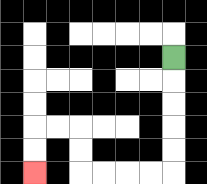{'start': '[7, 2]', 'end': '[1, 7]', 'path_directions': 'D,D,D,D,D,L,L,L,L,U,U,L,L,D,D', 'path_coordinates': '[[7, 2], [7, 3], [7, 4], [7, 5], [7, 6], [7, 7], [6, 7], [5, 7], [4, 7], [3, 7], [3, 6], [3, 5], [2, 5], [1, 5], [1, 6], [1, 7]]'}